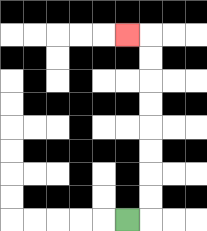{'start': '[5, 9]', 'end': '[5, 1]', 'path_directions': 'R,U,U,U,U,U,U,U,U,L', 'path_coordinates': '[[5, 9], [6, 9], [6, 8], [6, 7], [6, 6], [6, 5], [6, 4], [6, 3], [6, 2], [6, 1], [5, 1]]'}